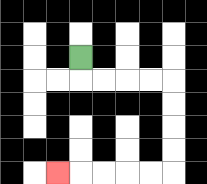{'start': '[3, 2]', 'end': '[2, 7]', 'path_directions': 'D,R,R,R,R,D,D,D,D,L,L,L,L,L', 'path_coordinates': '[[3, 2], [3, 3], [4, 3], [5, 3], [6, 3], [7, 3], [7, 4], [7, 5], [7, 6], [7, 7], [6, 7], [5, 7], [4, 7], [3, 7], [2, 7]]'}